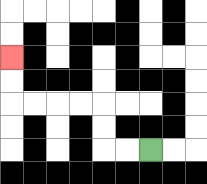{'start': '[6, 6]', 'end': '[0, 2]', 'path_directions': 'L,L,U,U,L,L,L,L,U,U', 'path_coordinates': '[[6, 6], [5, 6], [4, 6], [4, 5], [4, 4], [3, 4], [2, 4], [1, 4], [0, 4], [0, 3], [0, 2]]'}